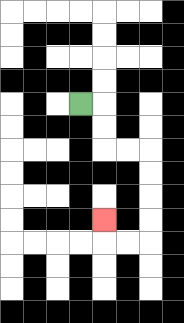{'start': '[3, 4]', 'end': '[4, 9]', 'path_directions': 'R,D,D,R,R,D,D,D,D,L,L,U', 'path_coordinates': '[[3, 4], [4, 4], [4, 5], [4, 6], [5, 6], [6, 6], [6, 7], [6, 8], [6, 9], [6, 10], [5, 10], [4, 10], [4, 9]]'}